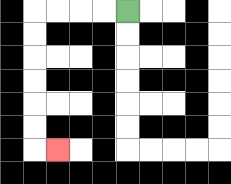{'start': '[5, 0]', 'end': '[2, 6]', 'path_directions': 'L,L,L,L,D,D,D,D,D,D,R', 'path_coordinates': '[[5, 0], [4, 0], [3, 0], [2, 0], [1, 0], [1, 1], [1, 2], [1, 3], [1, 4], [1, 5], [1, 6], [2, 6]]'}